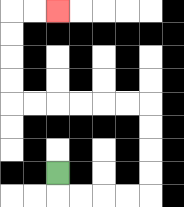{'start': '[2, 7]', 'end': '[2, 0]', 'path_directions': 'D,R,R,R,R,U,U,U,U,L,L,L,L,L,L,U,U,U,U,R,R', 'path_coordinates': '[[2, 7], [2, 8], [3, 8], [4, 8], [5, 8], [6, 8], [6, 7], [6, 6], [6, 5], [6, 4], [5, 4], [4, 4], [3, 4], [2, 4], [1, 4], [0, 4], [0, 3], [0, 2], [0, 1], [0, 0], [1, 0], [2, 0]]'}